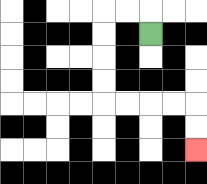{'start': '[6, 1]', 'end': '[8, 6]', 'path_directions': 'U,L,L,D,D,D,D,R,R,R,R,D,D', 'path_coordinates': '[[6, 1], [6, 0], [5, 0], [4, 0], [4, 1], [4, 2], [4, 3], [4, 4], [5, 4], [6, 4], [7, 4], [8, 4], [8, 5], [8, 6]]'}